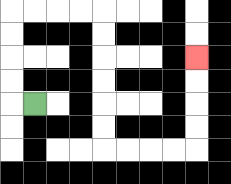{'start': '[1, 4]', 'end': '[8, 2]', 'path_directions': 'L,U,U,U,U,R,R,R,R,D,D,D,D,D,D,R,R,R,R,U,U,U,U', 'path_coordinates': '[[1, 4], [0, 4], [0, 3], [0, 2], [0, 1], [0, 0], [1, 0], [2, 0], [3, 0], [4, 0], [4, 1], [4, 2], [4, 3], [4, 4], [4, 5], [4, 6], [5, 6], [6, 6], [7, 6], [8, 6], [8, 5], [8, 4], [8, 3], [8, 2]]'}